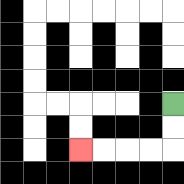{'start': '[7, 4]', 'end': '[3, 6]', 'path_directions': 'D,D,L,L,L,L', 'path_coordinates': '[[7, 4], [7, 5], [7, 6], [6, 6], [5, 6], [4, 6], [3, 6]]'}